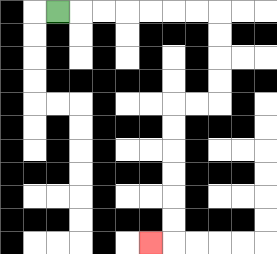{'start': '[2, 0]', 'end': '[6, 10]', 'path_directions': 'R,R,R,R,R,R,R,D,D,D,D,L,L,D,D,D,D,D,D,L', 'path_coordinates': '[[2, 0], [3, 0], [4, 0], [5, 0], [6, 0], [7, 0], [8, 0], [9, 0], [9, 1], [9, 2], [9, 3], [9, 4], [8, 4], [7, 4], [7, 5], [7, 6], [7, 7], [7, 8], [7, 9], [7, 10], [6, 10]]'}